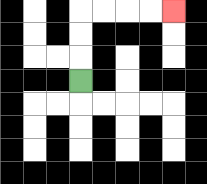{'start': '[3, 3]', 'end': '[7, 0]', 'path_directions': 'U,U,U,R,R,R,R', 'path_coordinates': '[[3, 3], [3, 2], [3, 1], [3, 0], [4, 0], [5, 0], [6, 0], [7, 0]]'}